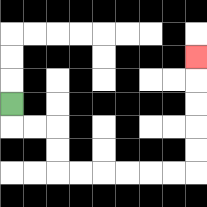{'start': '[0, 4]', 'end': '[8, 2]', 'path_directions': 'D,R,R,D,D,R,R,R,R,R,R,U,U,U,U,U', 'path_coordinates': '[[0, 4], [0, 5], [1, 5], [2, 5], [2, 6], [2, 7], [3, 7], [4, 7], [5, 7], [6, 7], [7, 7], [8, 7], [8, 6], [8, 5], [8, 4], [8, 3], [8, 2]]'}